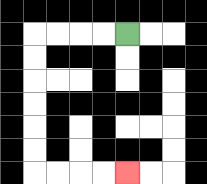{'start': '[5, 1]', 'end': '[5, 7]', 'path_directions': 'L,L,L,L,D,D,D,D,D,D,R,R,R,R', 'path_coordinates': '[[5, 1], [4, 1], [3, 1], [2, 1], [1, 1], [1, 2], [1, 3], [1, 4], [1, 5], [1, 6], [1, 7], [2, 7], [3, 7], [4, 7], [5, 7]]'}